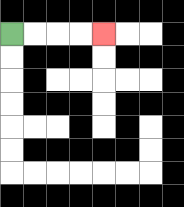{'start': '[0, 1]', 'end': '[4, 1]', 'path_directions': 'R,R,R,R', 'path_coordinates': '[[0, 1], [1, 1], [2, 1], [3, 1], [4, 1]]'}